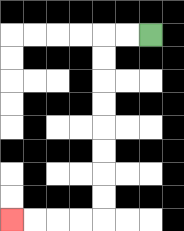{'start': '[6, 1]', 'end': '[0, 9]', 'path_directions': 'L,L,D,D,D,D,D,D,D,D,L,L,L,L', 'path_coordinates': '[[6, 1], [5, 1], [4, 1], [4, 2], [4, 3], [4, 4], [4, 5], [4, 6], [4, 7], [4, 8], [4, 9], [3, 9], [2, 9], [1, 9], [0, 9]]'}